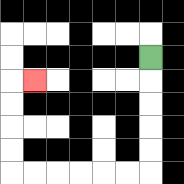{'start': '[6, 2]', 'end': '[1, 3]', 'path_directions': 'D,D,D,D,D,L,L,L,L,L,L,U,U,U,U,R', 'path_coordinates': '[[6, 2], [6, 3], [6, 4], [6, 5], [6, 6], [6, 7], [5, 7], [4, 7], [3, 7], [2, 7], [1, 7], [0, 7], [0, 6], [0, 5], [0, 4], [0, 3], [1, 3]]'}